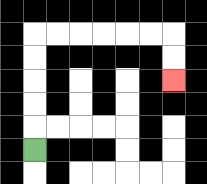{'start': '[1, 6]', 'end': '[7, 3]', 'path_directions': 'U,U,U,U,U,R,R,R,R,R,R,D,D', 'path_coordinates': '[[1, 6], [1, 5], [1, 4], [1, 3], [1, 2], [1, 1], [2, 1], [3, 1], [4, 1], [5, 1], [6, 1], [7, 1], [7, 2], [7, 3]]'}